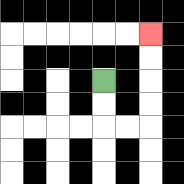{'start': '[4, 3]', 'end': '[6, 1]', 'path_directions': 'D,D,R,R,U,U,U,U', 'path_coordinates': '[[4, 3], [4, 4], [4, 5], [5, 5], [6, 5], [6, 4], [6, 3], [6, 2], [6, 1]]'}